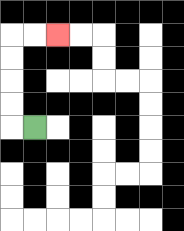{'start': '[1, 5]', 'end': '[2, 1]', 'path_directions': 'L,U,U,U,U,R,R', 'path_coordinates': '[[1, 5], [0, 5], [0, 4], [0, 3], [0, 2], [0, 1], [1, 1], [2, 1]]'}